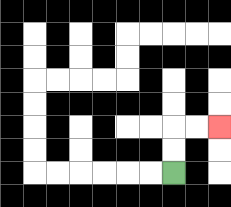{'start': '[7, 7]', 'end': '[9, 5]', 'path_directions': 'U,U,R,R', 'path_coordinates': '[[7, 7], [7, 6], [7, 5], [8, 5], [9, 5]]'}